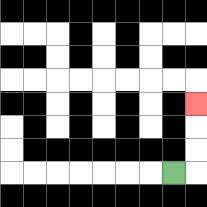{'start': '[7, 7]', 'end': '[8, 4]', 'path_directions': 'R,U,U,U', 'path_coordinates': '[[7, 7], [8, 7], [8, 6], [8, 5], [8, 4]]'}